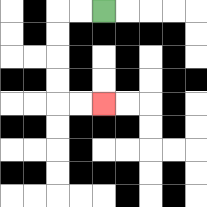{'start': '[4, 0]', 'end': '[4, 4]', 'path_directions': 'L,L,D,D,D,D,R,R', 'path_coordinates': '[[4, 0], [3, 0], [2, 0], [2, 1], [2, 2], [2, 3], [2, 4], [3, 4], [4, 4]]'}